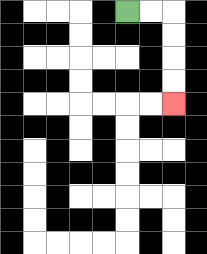{'start': '[5, 0]', 'end': '[7, 4]', 'path_directions': 'R,R,D,D,D,D', 'path_coordinates': '[[5, 0], [6, 0], [7, 0], [7, 1], [7, 2], [7, 3], [7, 4]]'}